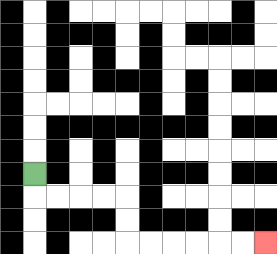{'start': '[1, 7]', 'end': '[11, 10]', 'path_directions': 'D,R,R,R,R,D,D,R,R,R,R,R,R', 'path_coordinates': '[[1, 7], [1, 8], [2, 8], [3, 8], [4, 8], [5, 8], [5, 9], [5, 10], [6, 10], [7, 10], [8, 10], [9, 10], [10, 10], [11, 10]]'}